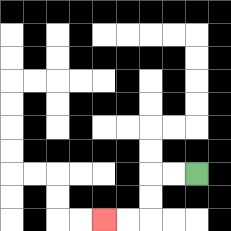{'start': '[8, 7]', 'end': '[4, 9]', 'path_directions': 'L,L,D,D,L,L', 'path_coordinates': '[[8, 7], [7, 7], [6, 7], [6, 8], [6, 9], [5, 9], [4, 9]]'}